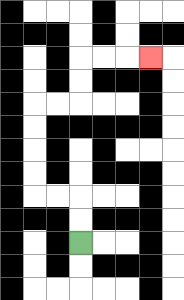{'start': '[3, 10]', 'end': '[6, 2]', 'path_directions': 'U,U,L,L,U,U,U,U,R,R,U,U,R,R,R', 'path_coordinates': '[[3, 10], [3, 9], [3, 8], [2, 8], [1, 8], [1, 7], [1, 6], [1, 5], [1, 4], [2, 4], [3, 4], [3, 3], [3, 2], [4, 2], [5, 2], [6, 2]]'}